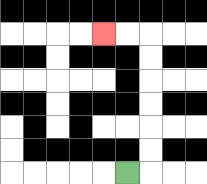{'start': '[5, 7]', 'end': '[4, 1]', 'path_directions': 'R,U,U,U,U,U,U,L,L', 'path_coordinates': '[[5, 7], [6, 7], [6, 6], [6, 5], [6, 4], [6, 3], [6, 2], [6, 1], [5, 1], [4, 1]]'}